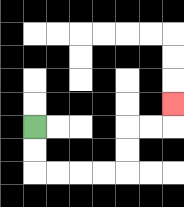{'start': '[1, 5]', 'end': '[7, 4]', 'path_directions': 'D,D,R,R,R,R,U,U,R,R,U', 'path_coordinates': '[[1, 5], [1, 6], [1, 7], [2, 7], [3, 7], [4, 7], [5, 7], [5, 6], [5, 5], [6, 5], [7, 5], [7, 4]]'}